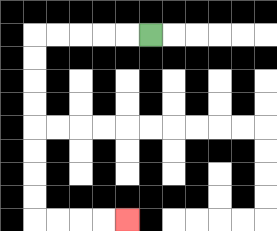{'start': '[6, 1]', 'end': '[5, 9]', 'path_directions': 'L,L,L,L,L,D,D,D,D,D,D,D,D,R,R,R,R', 'path_coordinates': '[[6, 1], [5, 1], [4, 1], [3, 1], [2, 1], [1, 1], [1, 2], [1, 3], [1, 4], [1, 5], [1, 6], [1, 7], [1, 8], [1, 9], [2, 9], [3, 9], [4, 9], [5, 9]]'}